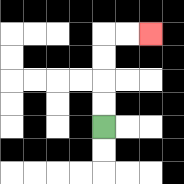{'start': '[4, 5]', 'end': '[6, 1]', 'path_directions': 'U,U,U,U,R,R', 'path_coordinates': '[[4, 5], [4, 4], [4, 3], [4, 2], [4, 1], [5, 1], [6, 1]]'}